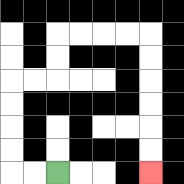{'start': '[2, 7]', 'end': '[6, 7]', 'path_directions': 'L,L,U,U,U,U,R,R,U,U,R,R,R,R,D,D,D,D,D,D', 'path_coordinates': '[[2, 7], [1, 7], [0, 7], [0, 6], [0, 5], [0, 4], [0, 3], [1, 3], [2, 3], [2, 2], [2, 1], [3, 1], [4, 1], [5, 1], [6, 1], [6, 2], [6, 3], [6, 4], [6, 5], [6, 6], [6, 7]]'}